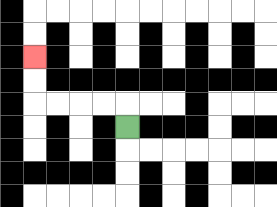{'start': '[5, 5]', 'end': '[1, 2]', 'path_directions': 'U,L,L,L,L,U,U', 'path_coordinates': '[[5, 5], [5, 4], [4, 4], [3, 4], [2, 4], [1, 4], [1, 3], [1, 2]]'}